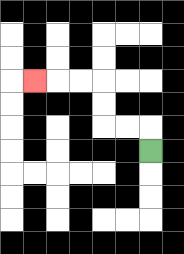{'start': '[6, 6]', 'end': '[1, 3]', 'path_directions': 'U,L,L,U,U,L,L,L', 'path_coordinates': '[[6, 6], [6, 5], [5, 5], [4, 5], [4, 4], [4, 3], [3, 3], [2, 3], [1, 3]]'}